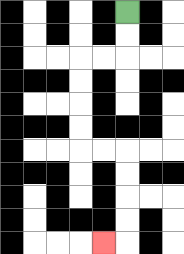{'start': '[5, 0]', 'end': '[4, 10]', 'path_directions': 'D,D,L,L,D,D,D,D,R,R,D,D,D,D,L', 'path_coordinates': '[[5, 0], [5, 1], [5, 2], [4, 2], [3, 2], [3, 3], [3, 4], [3, 5], [3, 6], [4, 6], [5, 6], [5, 7], [5, 8], [5, 9], [5, 10], [4, 10]]'}